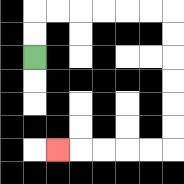{'start': '[1, 2]', 'end': '[2, 6]', 'path_directions': 'U,U,R,R,R,R,R,R,D,D,D,D,D,D,L,L,L,L,L', 'path_coordinates': '[[1, 2], [1, 1], [1, 0], [2, 0], [3, 0], [4, 0], [5, 0], [6, 0], [7, 0], [7, 1], [7, 2], [7, 3], [7, 4], [7, 5], [7, 6], [6, 6], [5, 6], [4, 6], [3, 6], [2, 6]]'}